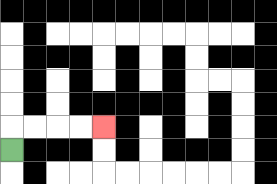{'start': '[0, 6]', 'end': '[4, 5]', 'path_directions': 'U,R,R,R,R', 'path_coordinates': '[[0, 6], [0, 5], [1, 5], [2, 5], [3, 5], [4, 5]]'}